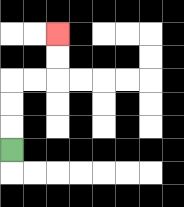{'start': '[0, 6]', 'end': '[2, 1]', 'path_directions': 'U,U,U,R,R,U,U', 'path_coordinates': '[[0, 6], [0, 5], [0, 4], [0, 3], [1, 3], [2, 3], [2, 2], [2, 1]]'}